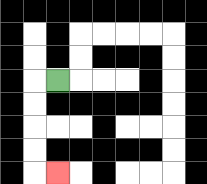{'start': '[2, 3]', 'end': '[2, 7]', 'path_directions': 'L,D,D,D,D,R', 'path_coordinates': '[[2, 3], [1, 3], [1, 4], [1, 5], [1, 6], [1, 7], [2, 7]]'}